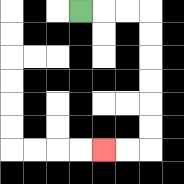{'start': '[3, 0]', 'end': '[4, 6]', 'path_directions': 'R,R,R,D,D,D,D,D,D,L,L', 'path_coordinates': '[[3, 0], [4, 0], [5, 0], [6, 0], [6, 1], [6, 2], [6, 3], [6, 4], [6, 5], [6, 6], [5, 6], [4, 6]]'}